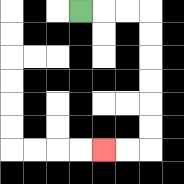{'start': '[3, 0]', 'end': '[4, 6]', 'path_directions': 'R,R,R,D,D,D,D,D,D,L,L', 'path_coordinates': '[[3, 0], [4, 0], [5, 0], [6, 0], [6, 1], [6, 2], [6, 3], [6, 4], [6, 5], [6, 6], [5, 6], [4, 6]]'}